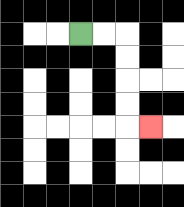{'start': '[3, 1]', 'end': '[6, 5]', 'path_directions': 'R,R,D,D,D,D,R', 'path_coordinates': '[[3, 1], [4, 1], [5, 1], [5, 2], [5, 3], [5, 4], [5, 5], [6, 5]]'}